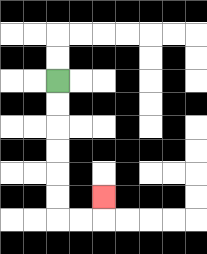{'start': '[2, 3]', 'end': '[4, 8]', 'path_directions': 'D,D,D,D,D,D,R,R,U', 'path_coordinates': '[[2, 3], [2, 4], [2, 5], [2, 6], [2, 7], [2, 8], [2, 9], [3, 9], [4, 9], [4, 8]]'}